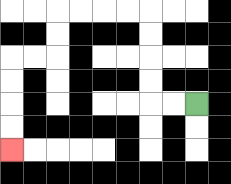{'start': '[8, 4]', 'end': '[0, 6]', 'path_directions': 'L,L,U,U,U,U,L,L,L,L,D,D,L,L,D,D,D,D', 'path_coordinates': '[[8, 4], [7, 4], [6, 4], [6, 3], [6, 2], [6, 1], [6, 0], [5, 0], [4, 0], [3, 0], [2, 0], [2, 1], [2, 2], [1, 2], [0, 2], [0, 3], [0, 4], [0, 5], [0, 6]]'}